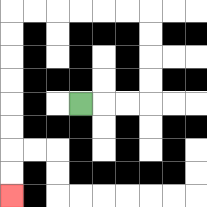{'start': '[3, 4]', 'end': '[0, 8]', 'path_directions': 'R,R,R,U,U,U,U,L,L,L,L,L,L,D,D,D,D,D,D,D,D', 'path_coordinates': '[[3, 4], [4, 4], [5, 4], [6, 4], [6, 3], [6, 2], [6, 1], [6, 0], [5, 0], [4, 0], [3, 0], [2, 0], [1, 0], [0, 0], [0, 1], [0, 2], [0, 3], [0, 4], [0, 5], [0, 6], [0, 7], [0, 8]]'}